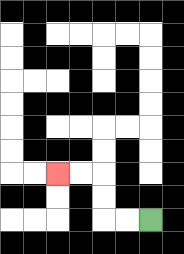{'start': '[6, 9]', 'end': '[2, 7]', 'path_directions': 'L,L,U,U,L,L', 'path_coordinates': '[[6, 9], [5, 9], [4, 9], [4, 8], [4, 7], [3, 7], [2, 7]]'}